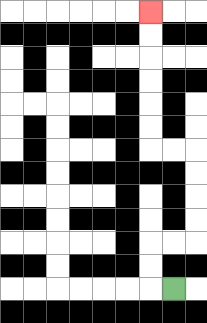{'start': '[7, 12]', 'end': '[6, 0]', 'path_directions': 'L,U,U,R,R,U,U,U,U,L,L,U,U,U,U,U,U', 'path_coordinates': '[[7, 12], [6, 12], [6, 11], [6, 10], [7, 10], [8, 10], [8, 9], [8, 8], [8, 7], [8, 6], [7, 6], [6, 6], [6, 5], [6, 4], [6, 3], [6, 2], [6, 1], [6, 0]]'}